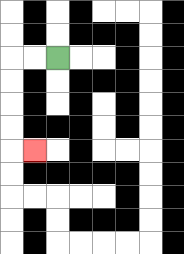{'start': '[2, 2]', 'end': '[1, 6]', 'path_directions': 'L,L,D,D,D,D,R', 'path_coordinates': '[[2, 2], [1, 2], [0, 2], [0, 3], [0, 4], [0, 5], [0, 6], [1, 6]]'}